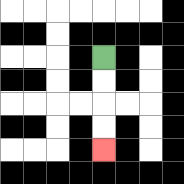{'start': '[4, 2]', 'end': '[4, 6]', 'path_directions': 'D,D,D,D', 'path_coordinates': '[[4, 2], [4, 3], [4, 4], [4, 5], [4, 6]]'}